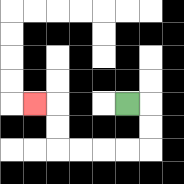{'start': '[5, 4]', 'end': '[1, 4]', 'path_directions': 'R,D,D,L,L,L,L,U,U,L', 'path_coordinates': '[[5, 4], [6, 4], [6, 5], [6, 6], [5, 6], [4, 6], [3, 6], [2, 6], [2, 5], [2, 4], [1, 4]]'}